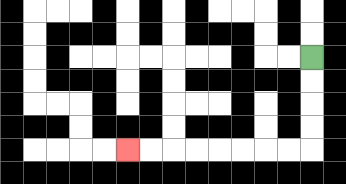{'start': '[13, 2]', 'end': '[5, 6]', 'path_directions': 'D,D,D,D,L,L,L,L,L,L,L,L', 'path_coordinates': '[[13, 2], [13, 3], [13, 4], [13, 5], [13, 6], [12, 6], [11, 6], [10, 6], [9, 6], [8, 6], [7, 6], [6, 6], [5, 6]]'}